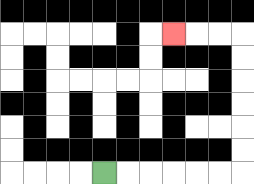{'start': '[4, 7]', 'end': '[7, 1]', 'path_directions': 'R,R,R,R,R,R,U,U,U,U,U,U,L,L,L', 'path_coordinates': '[[4, 7], [5, 7], [6, 7], [7, 7], [8, 7], [9, 7], [10, 7], [10, 6], [10, 5], [10, 4], [10, 3], [10, 2], [10, 1], [9, 1], [8, 1], [7, 1]]'}